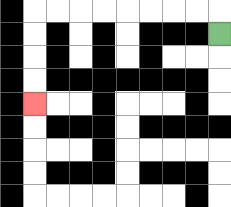{'start': '[9, 1]', 'end': '[1, 4]', 'path_directions': 'U,L,L,L,L,L,L,L,L,D,D,D,D', 'path_coordinates': '[[9, 1], [9, 0], [8, 0], [7, 0], [6, 0], [5, 0], [4, 0], [3, 0], [2, 0], [1, 0], [1, 1], [1, 2], [1, 3], [1, 4]]'}